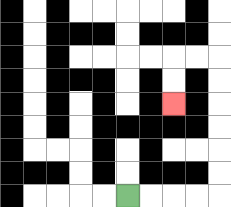{'start': '[5, 8]', 'end': '[7, 4]', 'path_directions': 'R,R,R,R,U,U,U,U,U,U,L,L,D,D', 'path_coordinates': '[[5, 8], [6, 8], [7, 8], [8, 8], [9, 8], [9, 7], [9, 6], [9, 5], [9, 4], [9, 3], [9, 2], [8, 2], [7, 2], [7, 3], [7, 4]]'}